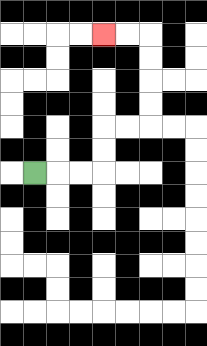{'start': '[1, 7]', 'end': '[4, 1]', 'path_directions': 'R,R,R,U,U,R,R,U,U,U,U,L,L', 'path_coordinates': '[[1, 7], [2, 7], [3, 7], [4, 7], [4, 6], [4, 5], [5, 5], [6, 5], [6, 4], [6, 3], [6, 2], [6, 1], [5, 1], [4, 1]]'}